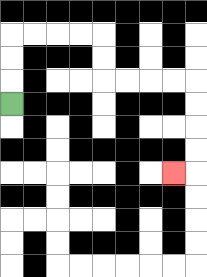{'start': '[0, 4]', 'end': '[7, 7]', 'path_directions': 'U,U,U,R,R,R,R,D,D,R,R,R,R,D,D,D,D,L', 'path_coordinates': '[[0, 4], [0, 3], [0, 2], [0, 1], [1, 1], [2, 1], [3, 1], [4, 1], [4, 2], [4, 3], [5, 3], [6, 3], [7, 3], [8, 3], [8, 4], [8, 5], [8, 6], [8, 7], [7, 7]]'}